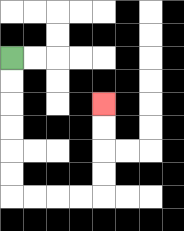{'start': '[0, 2]', 'end': '[4, 4]', 'path_directions': 'D,D,D,D,D,D,R,R,R,R,U,U,U,U', 'path_coordinates': '[[0, 2], [0, 3], [0, 4], [0, 5], [0, 6], [0, 7], [0, 8], [1, 8], [2, 8], [3, 8], [4, 8], [4, 7], [4, 6], [4, 5], [4, 4]]'}